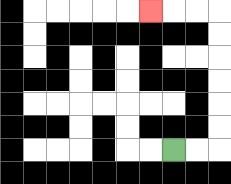{'start': '[7, 6]', 'end': '[6, 0]', 'path_directions': 'R,R,U,U,U,U,U,U,L,L,L', 'path_coordinates': '[[7, 6], [8, 6], [9, 6], [9, 5], [9, 4], [9, 3], [9, 2], [9, 1], [9, 0], [8, 0], [7, 0], [6, 0]]'}